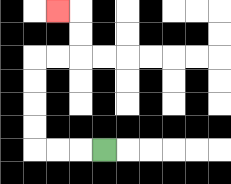{'start': '[4, 6]', 'end': '[2, 0]', 'path_directions': 'L,L,L,U,U,U,U,R,R,U,U,L', 'path_coordinates': '[[4, 6], [3, 6], [2, 6], [1, 6], [1, 5], [1, 4], [1, 3], [1, 2], [2, 2], [3, 2], [3, 1], [3, 0], [2, 0]]'}